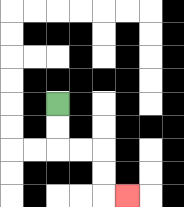{'start': '[2, 4]', 'end': '[5, 8]', 'path_directions': 'D,D,R,R,D,D,R', 'path_coordinates': '[[2, 4], [2, 5], [2, 6], [3, 6], [4, 6], [4, 7], [4, 8], [5, 8]]'}